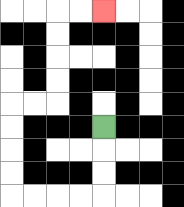{'start': '[4, 5]', 'end': '[4, 0]', 'path_directions': 'D,D,D,L,L,L,L,U,U,U,U,R,R,U,U,U,U,R,R', 'path_coordinates': '[[4, 5], [4, 6], [4, 7], [4, 8], [3, 8], [2, 8], [1, 8], [0, 8], [0, 7], [0, 6], [0, 5], [0, 4], [1, 4], [2, 4], [2, 3], [2, 2], [2, 1], [2, 0], [3, 0], [4, 0]]'}